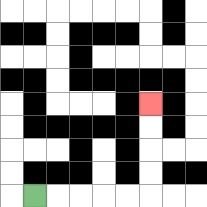{'start': '[1, 8]', 'end': '[6, 4]', 'path_directions': 'R,R,R,R,R,U,U,U,U', 'path_coordinates': '[[1, 8], [2, 8], [3, 8], [4, 8], [5, 8], [6, 8], [6, 7], [6, 6], [6, 5], [6, 4]]'}